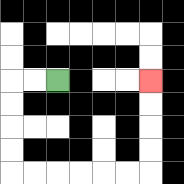{'start': '[2, 3]', 'end': '[6, 3]', 'path_directions': 'L,L,D,D,D,D,R,R,R,R,R,R,U,U,U,U', 'path_coordinates': '[[2, 3], [1, 3], [0, 3], [0, 4], [0, 5], [0, 6], [0, 7], [1, 7], [2, 7], [3, 7], [4, 7], [5, 7], [6, 7], [6, 6], [6, 5], [6, 4], [6, 3]]'}